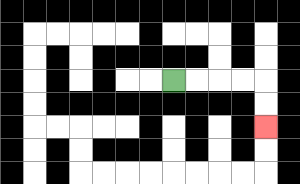{'start': '[7, 3]', 'end': '[11, 5]', 'path_directions': 'R,R,R,R,D,D', 'path_coordinates': '[[7, 3], [8, 3], [9, 3], [10, 3], [11, 3], [11, 4], [11, 5]]'}